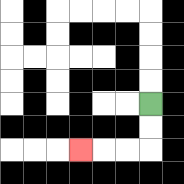{'start': '[6, 4]', 'end': '[3, 6]', 'path_directions': 'D,D,L,L,L', 'path_coordinates': '[[6, 4], [6, 5], [6, 6], [5, 6], [4, 6], [3, 6]]'}